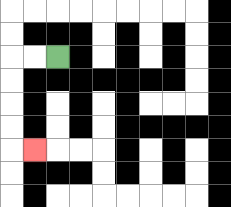{'start': '[2, 2]', 'end': '[1, 6]', 'path_directions': 'L,L,D,D,D,D,R', 'path_coordinates': '[[2, 2], [1, 2], [0, 2], [0, 3], [0, 4], [0, 5], [0, 6], [1, 6]]'}